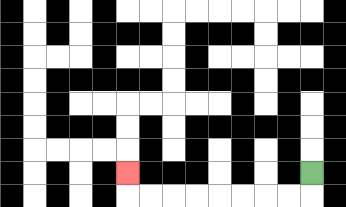{'start': '[13, 7]', 'end': '[5, 7]', 'path_directions': 'D,L,L,L,L,L,L,L,L,U', 'path_coordinates': '[[13, 7], [13, 8], [12, 8], [11, 8], [10, 8], [9, 8], [8, 8], [7, 8], [6, 8], [5, 8], [5, 7]]'}